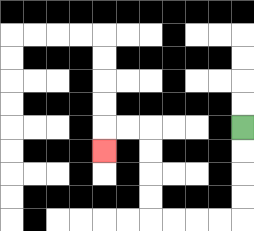{'start': '[10, 5]', 'end': '[4, 6]', 'path_directions': 'D,D,D,D,L,L,L,L,U,U,U,U,L,L,D', 'path_coordinates': '[[10, 5], [10, 6], [10, 7], [10, 8], [10, 9], [9, 9], [8, 9], [7, 9], [6, 9], [6, 8], [6, 7], [6, 6], [6, 5], [5, 5], [4, 5], [4, 6]]'}